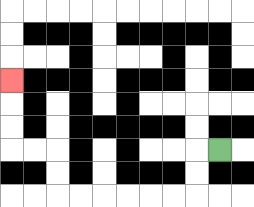{'start': '[9, 6]', 'end': '[0, 3]', 'path_directions': 'L,D,D,L,L,L,L,L,L,U,U,L,L,U,U,U', 'path_coordinates': '[[9, 6], [8, 6], [8, 7], [8, 8], [7, 8], [6, 8], [5, 8], [4, 8], [3, 8], [2, 8], [2, 7], [2, 6], [1, 6], [0, 6], [0, 5], [0, 4], [0, 3]]'}